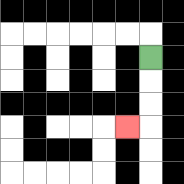{'start': '[6, 2]', 'end': '[5, 5]', 'path_directions': 'D,D,D,L', 'path_coordinates': '[[6, 2], [6, 3], [6, 4], [6, 5], [5, 5]]'}